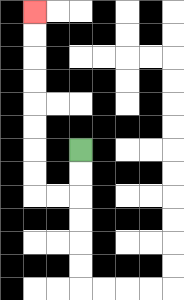{'start': '[3, 6]', 'end': '[1, 0]', 'path_directions': 'D,D,L,L,U,U,U,U,U,U,U,U', 'path_coordinates': '[[3, 6], [3, 7], [3, 8], [2, 8], [1, 8], [1, 7], [1, 6], [1, 5], [1, 4], [1, 3], [1, 2], [1, 1], [1, 0]]'}